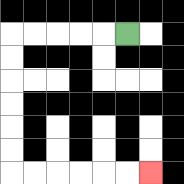{'start': '[5, 1]', 'end': '[6, 7]', 'path_directions': 'L,L,L,L,L,D,D,D,D,D,D,R,R,R,R,R,R', 'path_coordinates': '[[5, 1], [4, 1], [3, 1], [2, 1], [1, 1], [0, 1], [0, 2], [0, 3], [0, 4], [0, 5], [0, 6], [0, 7], [1, 7], [2, 7], [3, 7], [4, 7], [5, 7], [6, 7]]'}